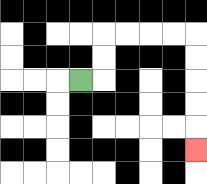{'start': '[3, 3]', 'end': '[8, 6]', 'path_directions': 'R,U,U,R,R,R,R,D,D,D,D,D', 'path_coordinates': '[[3, 3], [4, 3], [4, 2], [4, 1], [5, 1], [6, 1], [7, 1], [8, 1], [8, 2], [8, 3], [8, 4], [8, 5], [8, 6]]'}